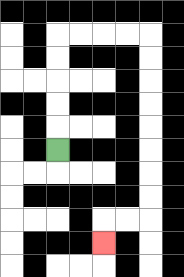{'start': '[2, 6]', 'end': '[4, 10]', 'path_directions': 'U,U,U,U,U,R,R,R,R,D,D,D,D,D,D,D,D,L,L,D', 'path_coordinates': '[[2, 6], [2, 5], [2, 4], [2, 3], [2, 2], [2, 1], [3, 1], [4, 1], [5, 1], [6, 1], [6, 2], [6, 3], [6, 4], [6, 5], [6, 6], [6, 7], [6, 8], [6, 9], [5, 9], [4, 9], [4, 10]]'}